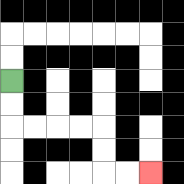{'start': '[0, 3]', 'end': '[6, 7]', 'path_directions': 'D,D,R,R,R,R,D,D,R,R', 'path_coordinates': '[[0, 3], [0, 4], [0, 5], [1, 5], [2, 5], [3, 5], [4, 5], [4, 6], [4, 7], [5, 7], [6, 7]]'}